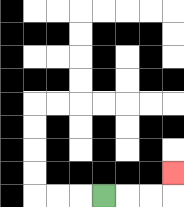{'start': '[4, 8]', 'end': '[7, 7]', 'path_directions': 'R,R,R,U', 'path_coordinates': '[[4, 8], [5, 8], [6, 8], [7, 8], [7, 7]]'}